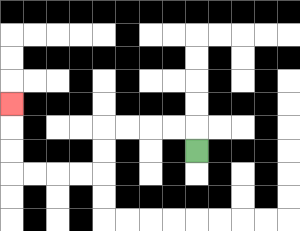{'start': '[8, 6]', 'end': '[0, 4]', 'path_directions': 'U,L,L,L,L,D,D,L,L,L,L,U,U,U', 'path_coordinates': '[[8, 6], [8, 5], [7, 5], [6, 5], [5, 5], [4, 5], [4, 6], [4, 7], [3, 7], [2, 7], [1, 7], [0, 7], [0, 6], [0, 5], [0, 4]]'}